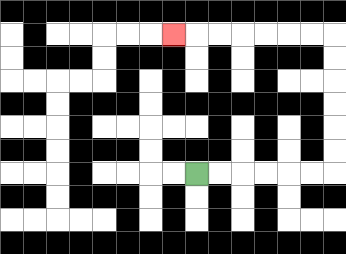{'start': '[8, 7]', 'end': '[7, 1]', 'path_directions': 'R,R,R,R,R,R,U,U,U,U,U,U,L,L,L,L,L,L,L', 'path_coordinates': '[[8, 7], [9, 7], [10, 7], [11, 7], [12, 7], [13, 7], [14, 7], [14, 6], [14, 5], [14, 4], [14, 3], [14, 2], [14, 1], [13, 1], [12, 1], [11, 1], [10, 1], [9, 1], [8, 1], [7, 1]]'}